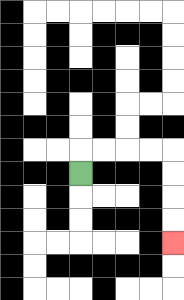{'start': '[3, 7]', 'end': '[7, 10]', 'path_directions': 'U,R,R,R,R,D,D,D,D', 'path_coordinates': '[[3, 7], [3, 6], [4, 6], [5, 6], [6, 6], [7, 6], [7, 7], [7, 8], [7, 9], [7, 10]]'}